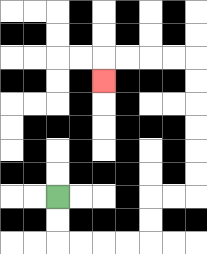{'start': '[2, 8]', 'end': '[4, 3]', 'path_directions': 'D,D,R,R,R,R,U,U,R,R,U,U,U,U,U,U,L,L,L,L,D', 'path_coordinates': '[[2, 8], [2, 9], [2, 10], [3, 10], [4, 10], [5, 10], [6, 10], [6, 9], [6, 8], [7, 8], [8, 8], [8, 7], [8, 6], [8, 5], [8, 4], [8, 3], [8, 2], [7, 2], [6, 2], [5, 2], [4, 2], [4, 3]]'}